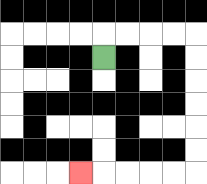{'start': '[4, 2]', 'end': '[3, 7]', 'path_directions': 'U,R,R,R,R,D,D,D,D,D,D,L,L,L,L,L', 'path_coordinates': '[[4, 2], [4, 1], [5, 1], [6, 1], [7, 1], [8, 1], [8, 2], [8, 3], [8, 4], [8, 5], [8, 6], [8, 7], [7, 7], [6, 7], [5, 7], [4, 7], [3, 7]]'}